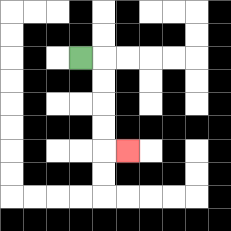{'start': '[3, 2]', 'end': '[5, 6]', 'path_directions': 'R,D,D,D,D,R', 'path_coordinates': '[[3, 2], [4, 2], [4, 3], [4, 4], [4, 5], [4, 6], [5, 6]]'}